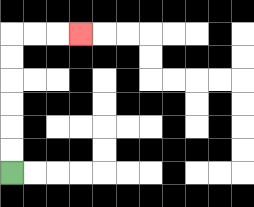{'start': '[0, 7]', 'end': '[3, 1]', 'path_directions': 'U,U,U,U,U,U,R,R,R', 'path_coordinates': '[[0, 7], [0, 6], [0, 5], [0, 4], [0, 3], [0, 2], [0, 1], [1, 1], [2, 1], [3, 1]]'}